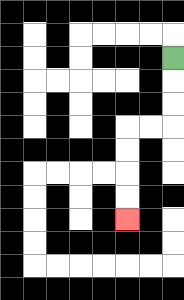{'start': '[7, 2]', 'end': '[5, 9]', 'path_directions': 'D,D,D,L,L,D,D,D,D', 'path_coordinates': '[[7, 2], [7, 3], [7, 4], [7, 5], [6, 5], [5, 5], [5, 6], [5, 7], [5, 8], [5, 9]]'}